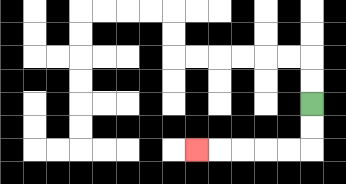{'start': '[13, 4]', 'end': '[8, 6]', 'path_directions': 'D,D,L,L,L,L,L', 'path_coordinates': '[[13, 4], [13, 5], [13, 6], [12, 6], [11, 6], [10, 6], [9, 6], [8, 6]]'}